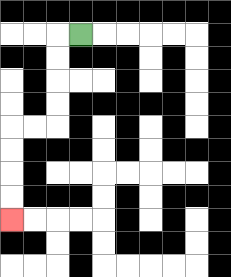{'start': '[3, 1]', 'end': '[0, 9]', 'path_directions': 'L,D,D,D,D,L,L,D,D,D,D', 'path_coordinates': '[[3, 1], [2, 1], [2, 2], [2, 3], [2, 4], [2, 5], [1, 5], [0, 5], [0, 6], [0, 7], [0, 8], [0, 9]]'}